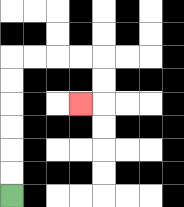{'start': '[0, 8]', 'end': '[3, 4]', 'path_directions': 'U,U,U,U,U,U,R,R,R,R,D,D,L', 'path_coordinates': '[[0, 8], [0, 7], [0, 6], [0, 5], [0, 4], [0, 3], [0, 2], [1, 2], [2, 2], [3, 2], [4, 2], [4, 3], [4, 4], [3, 4]]'}